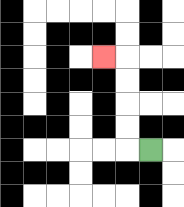{'start': '[6, 6]', 'end': '[4, 2]', 'path_directions': 'L,U,U,U,U,L', 'path_coordinates': '[[6, 6], [5, 6], [5, 5], [5, 4], [5, 3], [5, 2], [4, 2]]'}